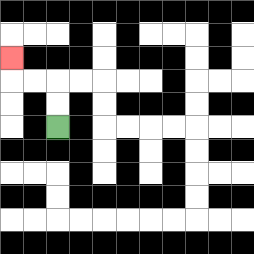{'start': '[2, 5]', 'end': '[0, 2]', 'path_directions': 'U,U,L,L,U', 'path_coordinates': '[[2, 5], [2, 4], [2, 3], [1, 3], [0, 3], [0, 2]]'}